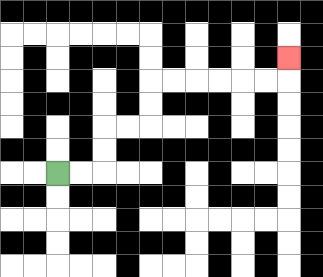{'start': '[2, 7]', 'end': '[12, 2]', 'path_directions': 'R,R,U,U,R,R,U,U,R,R,R,R,R,R,U', 'path_coordinates': '[[2, 7], [3, 7], [4, 7], [4, 6], [4, 5], [5, 5], [6, 5], [6, 4], [6, 3], [7, 3], [8, 3], [9, 3], [10, 3], [11, 3], [12, 3], [12, 2]]'}